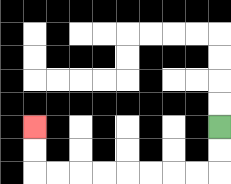{'start': '[9, 5]', 'end': '[1, 5]', 'path_directions': 'D,D,L,L,L,L,L,L,L,L,U,U', 'path_coordinates': '[[9, 5], [9, 6], [9, 7], [8, 7], [7, 7], [6, 7], [5, 7], [4, 7], [3, 7], [2, 7], [1, 7], [1, 6], [1, 5]]'}